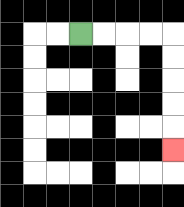{'start': '[3, 1]', 'end': '[7, 6]', 'path_directions': 'R,R,R,R,D,D,D,D,D', 'path_coordinates': '[[3, 1], [4, 1], [5, 1], [6, 1], [7, 1], [7, 2], [7, 3], [7, 4], [7, 5], [7, 6]]'}